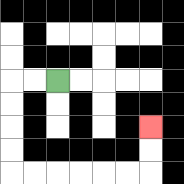{'start': '[2, 3]', 'end': '[6, 5]', 'path_directions': 'L,L,D,D,D,D,R,R,R,R,R,R,U,U', 'path_coordinates': '[[2, 3], [1, 3], [0, 3], [0, 4], [0, 5], [0, 6], [0, 7], [1, 7], [2, 7], [3, 7], [4, 7], [5, 7], [6, 7], [6, 6], [6, 5]]'}